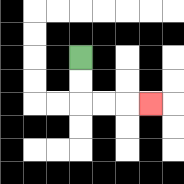{'start': '[3, 2]', 'end': '[6, 4]', 'path_directions': 'D,D,R,R,R', 'path_coordinates': '[[3, 2], [3, 3], [3, 4], [4, 4], [5, 4], [6, 4]]'}